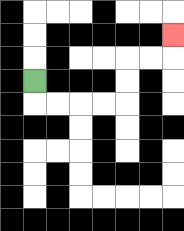{'start': '[1, 3]', 'end': '[7, 1]', 'path_directions': 'D,R,R,R,R,U,U,R,R,U', 'path_coordinates': '[[1, 3], [1, 4], [2, 4], [3, 4], [4, 4], [5, 4], [5, 3], [5, 2], [6, 2], [7, 2], [7, 1]]'}